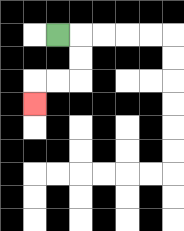{'start': '[2, 1]', 'end': '[1, 4]', 'path_directions': 'R,D,D,L,L,D', 'path_coordinates': '[[2, 1], [3, 1], [3, 2], [3, 3], [2, 3], [1, 3], [1, 4]]'}